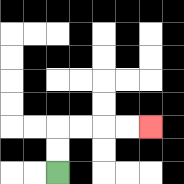{'start': '[2, 7]', 'end': '[6, 5]', 'path_directions': 'U,U,R,R,R,R', 'path_coordinates': '[[2, 7], [2, 6], [2, 5], [3, 5], [4, 5], [5, 5], [6, 5]]'}